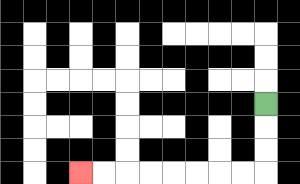{'start': '[11, 4]', 'end': '[3, 7]', 'path_directions': 'D,D,D,L,L,L,L,L,L,L,L', 'path_coordinates': '[[11, 4], [11, 5], [11, 6], [11, 7], [10, 7], [9, 7], [8, 7], [7, 7], [6, 7], [5, 7], [4, 7], [3, 7]]'}